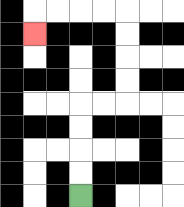{'start': '[3, 8]', 'end': '[1, 1]', 'path_directions': 'U,U,U,U,R,R,U,U,U,U,L,L,L,L,D', 'path_coordinates': '[[3, 8], [3, 7], [3, 6], [3, 5], [3, 4], [4, 4], [5, 4], [5, 3], [5, 2], [5, 1], [5, 0], [4, 0], [3, 0], [2, 0], [1, 0], [1, 1]]'}